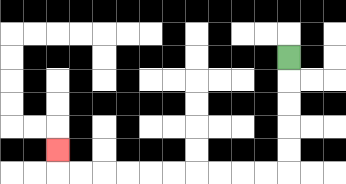{'start': '[12, 2]', 'end': '[2, 6]', 'path_directions': 'D,D,D,D,D,L,L,L,L,L,L,L,L,L,L,U', 'path_coordinates': '[[12, 2], [12, 3], [12, 4], [12, 5], [12, 6], [12, 7], [11, 7], [10, 7], [9, 7], [8, 7], [7, 7], [6, 7], [5, 7], [4, 7], [3, 7], [2, 7], [2, 6]]'}